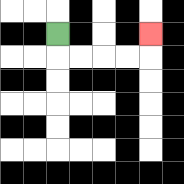{'start': '[2, 1]', 'end': '[6, 1]', 'path_directions': 'D,R,R,R,R,U', 'path_coordinates': '[[2, 1], [2, 2], [3, 2], [4, 2], [5, 2], [6, 2], [6, 1]]'}